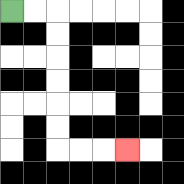{'start': '[0, 0]', 'end': '[5, 6]', 'path_directions': 'R,R,D,D,D,D,D,D,R,R,R', 'path_coordinates': '[[0, 0], [1, 0], [2, 0], [2, 1], [2, 2], [2, 3], [2, 4], [2, 5], [2, 6], [3, 6], [4, 6], [5, 6]]'}